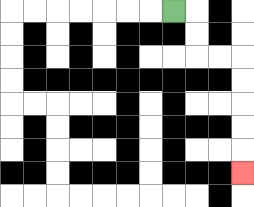{'start': '[7, 0]', 'end': '[10, 7]', 'path_directions': 'R,D,D,R,R,D,D,D,D,D', 'path_coordinates': '[[7, 0], [8, 0], [8, 1], [8, 2], [9, 2], [10, 2], [10, 3], [10, 4], [10, 5], [10, 6], [10, 7]]'}